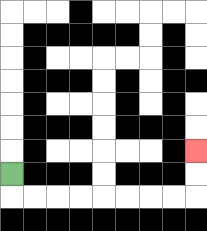{'start': '[0, 7]', 'end': '[8, 6]', 'path_directions': 'D,R,R,R,R,R,R,R,R,U,U', 'path_coordinates': '[[0, 7], [0, 8], [1, 8], [2, 8], [3, 8], [4, 8], [5, 8], [6, 8], [7, 8], [8, 8], [8, 7], [8, 6]]'}